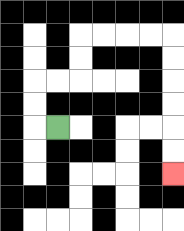{'start': '[2, 5]', 'end': '[7, 7]', 'path_directions': 'L,U,U,R,R,U,U,R,R,R,R,D,D,D,D,D,D', 'path_coordinates': '[[2, 5], [1, 5], [1, 4], [1, 3], [2, 3], [3, 3], [3, 2], [3, 1], [4, 1], [5, 1], [6, 1], [7, 1], [7, 2], [7, 3], [7, 4], [7, 5], [7, 6], [7, 7]]'}